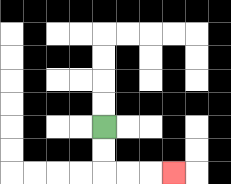{'start': '[4, 5]', 'end': '[7, 7]', 'path_directions': 'D,D,R,R,R', 'path_coordinates': '[[4, 5], [4, 6], [4, 7], [5, 7], [6, 7], [7, 7]]'}